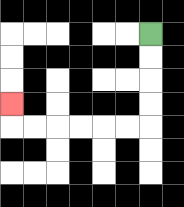{'start': '[6, 1]', 'end': '[0, 4]', 'path_directions': 'D,D,D,D,L,L,L,L,L,L,U', 'path_coordinates': '[[6, 1], [6, 2], [6, 3], [6, 4], [6, 5], [5, 5], [4, 5], [3, 5], [2, 5], [1, 5], [0, 5], [0, 4]]'}